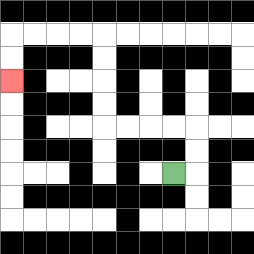{'start': '[7, 7]', 'end': '[0, 3]', 'path_directions': 'R,U,U,L,L,L,L,U,U,U,U,L,L,L,L,D,D', 'path_coordinates': '[[7, 7], [8, 7], [8, 6], [8, 5], [7, 5], [6, 5], [5, 5], [4, 5], [4, 4], [4, 3], [4, 2], [4, 1], [3, 1], [2, 1], [1, 1], [0, 1], [0, 2], [0, 3]]'}